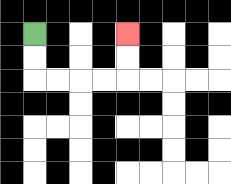{'start': '[1, 1]', 'end': '[5, 1]', 'path_directions': 'D,D,R,R,R,R,U,U', 'path_coordinates': '[[1, 1], [1, 2], [1, 3], [2, 3], [3, 3], [4, 3], [5, 3], [5, 2], [5, 1]]'}